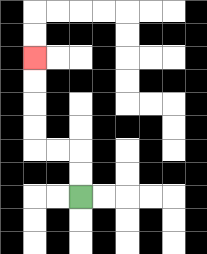{'start': '[3, 8]', 'end': '[1, 2]', 'path_directions': 'U,U,L,L,U,U,U,U', 'path_coordinates': '[[3, 8], [3, 7], [3, 6], [2, 6], [1, 6], [1, 5], [1, 4], [1, 3], [1, 2]]'}